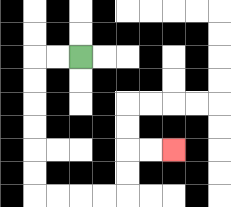{'start': '[3, 2]', 'end': '[7, 6]', 'path_directions': 'L,L,D,D,D,D,D,D,R,R,R,R,U,U,R,R', 'path_coordinates': '[[3, 2], [2, 2], [1, 2], [1, 3], [1, 4], [1, 5], [1, 6], [1, 7], [1, 8], [2, 8], [3, 8], [4, 8], [5, 8], [5, 7], [5, 6], [6, 6], [7, 6]]'}